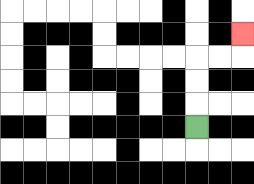{'start': '[8, 5]', 'end': '[10, 1]', 'path_directions': 'U,U,U,R,R,U', 'path_coordinates': '[[8, 5], [8, 4], [8, 3], [8, 2], [9, 2], [10, 2], [10, 1]]'}